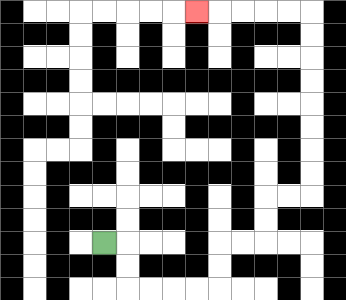{'start': '[4, 10]', 'end': '[8, 0]', 'path_directions': 'R,D,D,R,R,R,R,U,U,R,R,U,U,R,R,U,U,U,U,U,U,U,U,L,L,L,L,L', 'path_coordinates': '[[4, 10], [5, 10], [5, 11], [5, 12], [6, 12], [7, 12], [8, 12], [9, 12], [9, 11], [9, 10], [10, 10], [11, 10], [11, 9], [11, 8], [12, 8], [13, 8], [13, 7], [13, 6], [13, 5], [13, 4], [13, 3], [13, 2], [13, 1], [13, 0], [12, 0], [11, 0], [10, 0], [9, 0], [8, 0]]'}